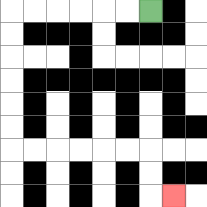{'start': '[6, 0]', 'end': '[7, 8]', 'path_directions': 'L,L,L,L,L,L,D,D,D,D,D,D,R,R,R,R,R,R,D,D,R', 'path_coordinates': '[[6, 0], [5, 0], [4, 0], [3, 0], [2, 0], [1, 0], [0, 0], [0, 1], [0, 2], [0, 3], [0, 4], [0, 5], [0, 6], [1, 6], [2, 6], [3, 6], [4, 6], [5, 6], [6, 6], [6, 7], [6, 8], [7, 8]]'}